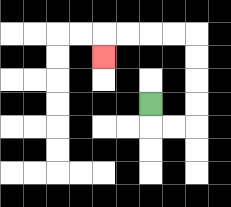{'start': '[6, 4]', 'end': '[4, 2]', 'path_directions': 'D,R,R,U,U,U,U,L,L,L,L,D', 'path_coordinates': '[[6, 4], [6, 5], [7, 5], [8, 5], [8, 4], [8, 3], [8, 2], [8, 1], [7, 1], [6, 1], [5, 1], [4, 1], [4, 2]]'}